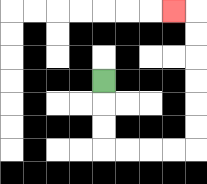{'start': '[4, 3]', 'end': '[7, 0]', 'path_directions': 'D,D,D,R,R,R,R,U,U,U,U,U,U,L', 'path_coordinates': '[[4, 3], [4, 4], [4, 5], [4, 6], [5, 6], [6, 6], [7, 6], [8, 6], [8, 5], [8, 4], [8, 3], [8, 2], [8, 1], [8, 0], [7, 0]]'}